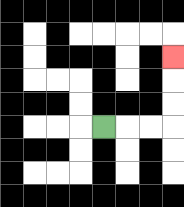{'start': '[4, 5]', 'end': '[7, 2]', 'path_directions': 'R,R,R,U,U,U', 'path_coordinates': '[[4, 5], [5, 5], [6, 5], [7, 5], [7, 4], [7, 3], [7, 2]]'}